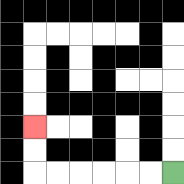{'start': '[7, 7]', 'end': '[1, 5]', 'path_directions': 'L,L,L,L,L,L,U,U', 'path_coordinates': '[[7, 7], [6, 7], [5, 7], [4, 7], [3, 7], [2, 7], [1, 7], [1, 6], [1, 5]]'}